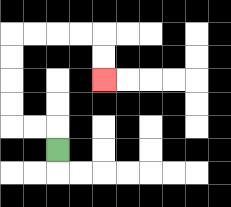{'start': '[2, 6]', 'end': '[4, 3]', 'path_directions': 'U,L,L,U,U,U,U,R,R,R,R,D,D', 'path_coordinates': '[[2, 6], [2, 5], [1, 5], [0, 5], [0, 4], [0, 3], [0, 2], [0, 1], [1, 1], [2, 1], [3, 1], [4, 1], [4, 2], [4, 3]]'}